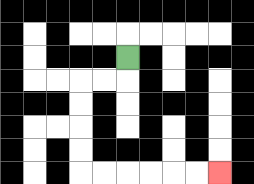{'start': '[5, 2]', 'end': '[9, 7]', 'path_directions': 'D,L,L,D,D,D,D,R,R,R,R,R,R', 'path_coordinates': '[[5, 2], [5, 3], [4, 3], [3, 3], [3, 4], [3, 5], [3, 6], [3, 7], [4, 7], [5, 7], [6, 7], [7, 7], [8, 7], [9, 7]]'}